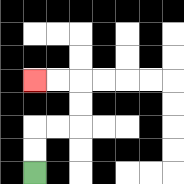{'start': '[1, 7]', 'end': '[1, 3]', 'path_directions': 'U,U,R,R,U,U,L,L', 'path_coordinates': '[[1, 7], [1, 6], [1, 5], [2, 5], [3, 5], [3, 4], [3, 3], [2, 3], [1, 3]]'}